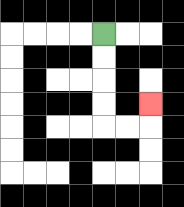{'start': '[4, 1]', 'end': '[6, 4]', 'path_directions': 'D,D,D,D,R,R,U', 'path_coordinates': '[[4, 1], [4, 2], [4, 3], [4, 4], [4, 5], [5, 5], [6, 5], [6, 4]]'}